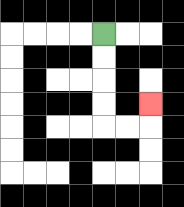{'start': '[4, 1]', 'end': '[6, 4]', 'path_directions': 'D,D,D,D,R,R,U', 'path_coordinates': '[[4, 1], [4, 2], [4, 3], [4, 4], [4, 5], [5, 5], [6, 5], [6, 4]]'}